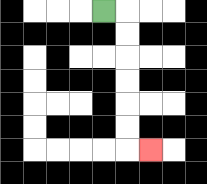{'start': '[4, 0]', 'end': '[6, 6]', 'path_directions': 'R,D,D,D,D,D,D,R', 'path_coordinates': '[[4, 0], [5, 0], [5, 1], [5, 2], [5, 3], [5, 4], [5, 5], [5, 6], [6, 6]]'}